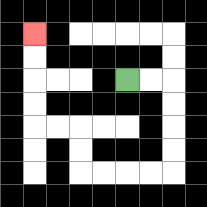{'start': '[5, 3]', 'end': '[1, 1]', 'path_directions': 'R,R,D,D,D,D,L,L,L,L,U,U,L,L,U,U,U,U', 'path_coordinates': '[[5, 3], [6, 3], [7, 3], [7, 4], [7, 5], [7, 6], [7, 7], [6, 7], [5, 7], [4, 7], [3, 7], [3, 6], [3, 5], [2, 5], [1, 5], [1, 4], [1, 3], [1, 2], [1, 1]]'}